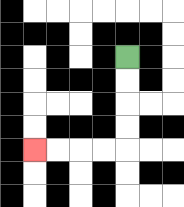{'start': '[5, 2]', 'end': '[1, 6]', 'path_directions': 'D,D,D,D,L,L,L,L', 'path_coordinates': '[[5, 2], [5, 3], [5, 4], [5, 5], [5, 6], [4, 6], [3, 6], [2, 6], [1, 6]]'}